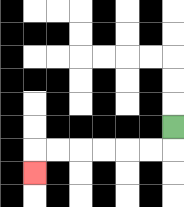{'start': '[7, 5]', 'end': '[1, 7]', 'path_directions': 'D,L,L,L,L,L,L,D', 'path_coordinates': '[[7, 5], [7, 6], [6, 6], [5, 6], [4, 6], [3, 6], [2, 6], [1, 6], [1, 7]]'}